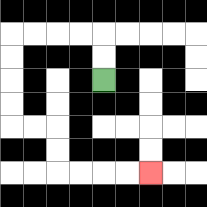{'start': '[4, 3]', 'end': '[6, 7]', 'path_directions': 'U,U,L,L,L,L,D,D,D,D,R,R,D,D,R,R,R,R', 'path_coordinates': '[[4, 3], [4, 2], [4, 1], [3, 1], [2, 1], [1, 1], [0, 1], [0, 2], [0, 3], [0, 4], [0, 5], [1, 5], [2, 5], [2, 6], [2, 7], [3, 7], [4, 7], [5, 7], [6, 7]]'}